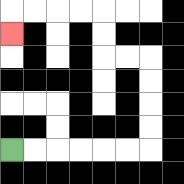{'start': '[0, 6]', 'end': '[0, 1]', 'path_directions': 'R,R,R,R,R,R,U,U,U,U,L,L,U,U,L,L,L,L,D', 'path_coordinates': '[[0, 6], [1, 6], [2, 6], [3, 6], [4, 6], [5, 6], [6, 6], [6, 5], [6, 4], [6, 3], [6, 2], [5, 2], [4, 2], [4, 1], [4, 0], [3, 0], [2, 0], [1, 0], [0, 0], [0, 1]]'}